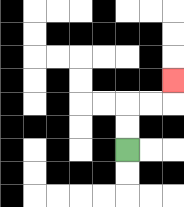{'start': '[5, 6]', 'end': '[7, 3]', 'path_directions': 'U,U,R,R,U', 'path_coordinates': '[[5, 6], [5, 5], [5, 4], [6, 4], [7, 4], [7, 3]]'}